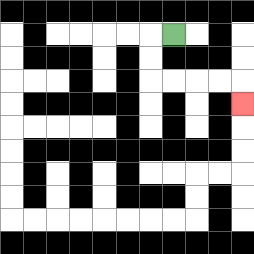{'start': '[7, 1]', 'end': '[10, 4]', 'path_directions': 'L,D,D,R,R,R,R,D', 'path_coordinates': '[[7, 1], [6, 1], [6, 2], [6, 3], [7, 3], [8, 3], [9, 3], [10, 3], [10, 4]]'}